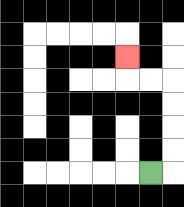{'start': '[6, 7]', 'end': '[5, 2]', 'path_directions': 'R,U,U,U,U,L,L,U', 'path_coordinates': '[[6, 7], [7, 7], [7, 6], [7, 5], [7, 4], [7, 3], [6, 3], [5, 3], [5, 2]]'}